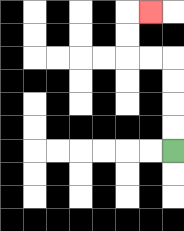{'start': '[7, 6]', 'end': '[6, 0]', 'path_directions': 'U,U,U,U,L,L,U,U,R', 'path_coordinates': '[[7, 6], [7, 5], [7, 4], [7, 3], [7, 2], [6, 2], [5, 2], [5, 1], [5, 0], [6, 0]]'}